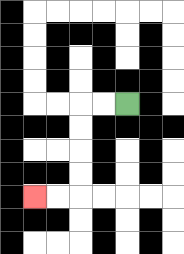{'start': '[5, 4]', 'end': '[1, 8]', 'path_directions': 'L,L,D,D,D,D,L,L', 'path_coordinates': '[[5, 4], [4, 4], [3, 4], [3, 5], [3, 6], [3, 7], [3, 8], [2, 8], [1, 8]]'}